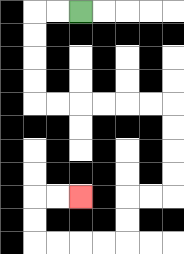{'start': '[3, 0]', 'end': '[3, 8]', 'path_directions': 'L,L,D,D,D,D,R,R,R,R,R,R,D,D,D,D,L,L,D,D,L,L,L,L,U,U,R,R', 'path_coordinates': '[[3, 0], [2, 0], [1, 0], [1, 1], [1, 2], [1, 3], [1, 4], [2, 4], [3, 4], [4, 4], [5, 4], [6, 4], [7, 4], [7, 5], [7, 6], [7, 7], [7, 8], [6, 8], [5, 8], [5, 9], [5, 10], [4, 10], [3, 10], [2, 10], [1, 10], [1, 9], [1, 8], [2, 8], [3, 8]]'}